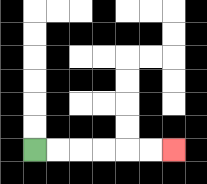{'start': '[1, 6]', 'end': '[7, 6]', 'path_directions': 'R,R,R,R,R,R', 'path_coordinates': '[[1, 6], [2, 6], [3, 6], [4, 6], [5, 6], [6, 6], [7, 6]]'}